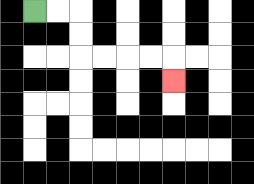{'start': '[1, 0]', 'end': '[7, 3]', 'path_directions': 'R,R,D,D,R,R,R,R,D', 'path_coordinates': '[[1, 0], [2, 0], [3, 0], [3, 1], [3, 2], [4, 2], [5, 2], [6, 2], [7, 2], [7, 3]]'}